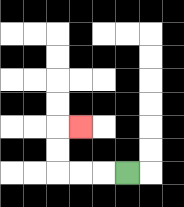{'start': '[5, 7]', 'end': '[3, 5]', 'path_directions': 'L,L,L,U,U,R', 'path_coordinates': '[[5, 7], [4, 7], [3, 7], [2, 7], [2, 6], [2, 5], [3, 5]]'}